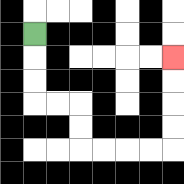{'start': '[1, 1]', 'end': '[7, 2]', 'path_directions': 'D,D,D,R,R,D,D,R,R,R,R,U,U,U,U', 'path_coordinates': '[[1, 1], [1, 2], [1, 3], [1, 4], [2, 4], [3, 4], [3, 5], [3, 6], [4, 6], [5, 6], [6, 6], [7, 6], [7, 5], [7, 4], [7, 3], [7, 2]]'}